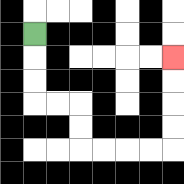{'start': '[1, 1]', 'end': '[7, 2]', 'path_directions': 'D,D,D,R,R,D,D,R,R,R,R,U,U,U,U', 'path_coordinates': '[[1, 1], [1, 2], [1, 3], [1, 4], [2, 4], [3, 4], [3, 5], [3, 6], [4, 6], [5, 6], [6, 6], [7, 6], [7, 5], [7, 4], [7, 3], [7, 2]]'}